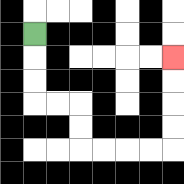{'start': '[1, 1]', 'end': '[7, 2]', 'path_directions': 'D,D,D,R,R,D,D,R,R,R,R,U,U,U,U', 'path_coordinates': '[[1, 1], [1, 2], [1, 3], [1, 4], [2, 4], [3, 4], [3, 5], [3, 6], [4, 6], [5, 6], [6, 6], [7, 6], [7, 5], [7, 4], [7, 3], [7, 2]]'}